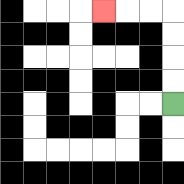{'start': '[7, 4]', 'end': '[4, 0]', 'path_directions': 'U,U,U,U,L,L,L', 'path_coordinates': '[[7, 4], [7, 3], [7, 2], [7, 1], [7, 0], [6, 0], [5, 0], [4, 0]]'}